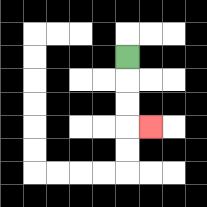{'start': '[5, 2]', 'end': '[6, 5]', 'path_directions': 'D,D,D,R', 'path_coordinates': '[[5, 2], [5, 3], [5, 4], [5, 5], [6, 5]]'}